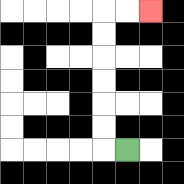{'start': '[5, 6]', 'end': '[6, 0]', 'path_directions': 'L,U,U,U,U,U,U,R,R', 'path_coordinates': '[[5, 6], [4, 6], [4, 5], [4, 4], [4, 3], [4, 2], [4, 1], [4, 0], [5, 0], [6, 0]]'}